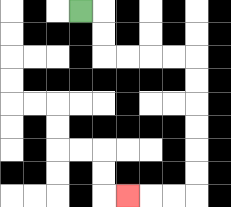{'start': '[3, 0]', 'end': '[5, 8]', 'path_directions': 'R,D,D,R,R,R,R,D,D,D,D,D,D,L,L,L', 'path_coordinates': '[[3, 0], [4, 0], [4, 1], [4, 2], [5, 2], [6, 2], [7, 2], [8, 2], [8, 3], [8, 4], [8, 5], [8, 6], [8, 7], [8, 8], [7, 8], [6, 8], [5, 8]]'}